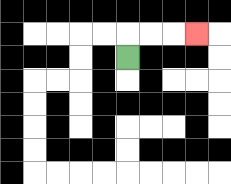{'start': '[5, 2]', 'end': '[8, 1]', 'path_directions': 'U,R,R,R', 'path_coordinates': '[[5, 2], [5, 1], [6, 1], [7, 1], [8, 1]]'}